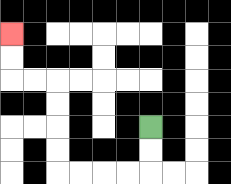{'start': '[6, 5]', 'end': '[0, 1]', 'path_directions': 'D,D,L,L,L,L,U,U,U,U,L,L,U,U', 'path_coordinates': '[[6, 5], [6, 6], [6, 7], [5, 7], [4, 7], [3, 7], [2, 7], [2, 6], [2, 5], [2, 4], [2, 3], [1, 3], [0, 3], [0, 2], [0, 1]]'}